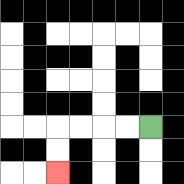{'start': '[6, 5]', 'end': '[2, 7]', 'path_directions': 'L,L,L,L,D,D', 'path_coordinates': '[[6, 5], [5, 5], [4, 5], [3, 5], [2, 5], [2, 6], [2, 7]]'}